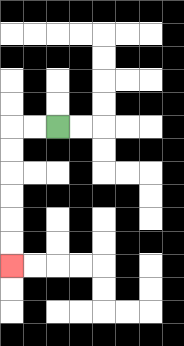{'start': '[2, 5]', 'end': '[0, 11]', 'path_directions': 'L,L,D,D,D,D,D,D', 'path_coordinates': '[[2, 5], [1, 5], [0, 5], [0, 6], [0, 7], [0, 8], [0, 9], [0, 10], [0, 11]]'}